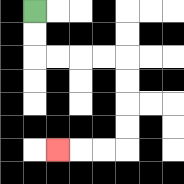{'start': '[1, 0]', 'end': '[2, 6]', 'path_directions': 'D,D,R,R,R,R,D,D,D,D,L,L,L', 'path_coordinates': '[[1, 0], [1, 1], [1, 2], [2, 2], [3, 2], [4, 2], [5, 2], [5, 3], [5, 4], [5, 5], [5, 6], [4, 6], [3, 6], [2, 6]]'}